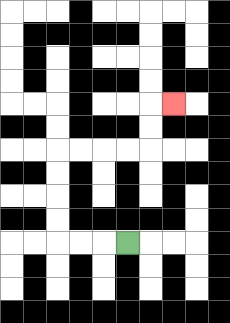{'start': '[5, 10]', 'end': '[7, 4]', 'path_directions': 'L,L,L,U,U,U,U,R,R,R,R,U,U,R', 'path_coordinates': '[[5, 10], [4, 10], [3, 10], [2, 10], [2, 9], [2, 8], [2, 7], [2, 6], [3, 6], [4, 6], [5, 6], [6, 6], [6, 5], [6, 4], [7, 4]]'}